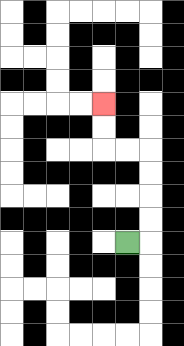{'start': '[5, 10]', 'end': '[4, 4]', 'path_directions': 'R,U,U,U,U,L,L,U,U', 'path_coordinates': '[[5, 10], [6, 10], [6, 9], [6, 8], [6, 7], [6, 6], [5, 6], [4, 6], [4, 5], [4, 4]]'}